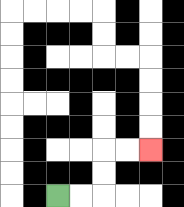{'start': '[2, 8]', 'end': '[6, 6]', 'path_directions': 'R,R,U,U,R,R', 'path_coordinates': '[[2, 8], [3, 8], [4, 8], [4, 7], [4, 6], [5, 6], [6, 6]]'}